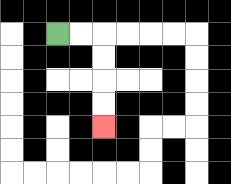{'start': '[2, 1]', 'end': '[4, 5]', 'path_directions': 'R,R,D,D,D,D', 'path_coordinates': '[[2, 1], [3, 1], [4, 1], [4, 2], [4, 3], [4, 4], [4, 5]]'}